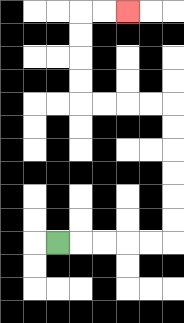{'start': '[2, 10]', 'end': '[5, 0]', 'path_directions': 'R,R,R,R,R,U,U,U,U,U,U,L,L,L,L,U,U,U,U,R,R', 'path_coordinates': '[[2, 10], [3, 10], [4, 10], [5, 10], [6, 10], [7, 10], [7, 9], [7, 8], [7, 7], [7, 6], [7, 5], [7, 4], [6, 4], [5, 4], [4, 4], [3, 4], [3, 3], [3, 2], [3, 1], [3, 0], [4, 0], [5, 0]]'}